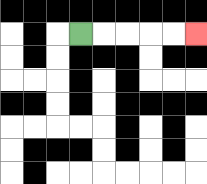{'start': '[3, 1]', 'end': '[8, 1]', 'path_directions': 'R,R,R,R,R', 'path_coordinates': '[[3, 1], [4, 1], [5, 1], [6, 1], [7, 1], [8, 1]]'}